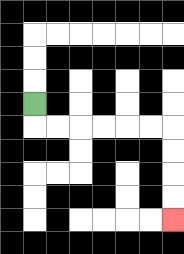{'start': '[1, 4]', 'end': '[7, 9]', 'path_directions': 'D,R,R,R,R,R,R,D,D,D,D', 'path_coordinates': '[[1, 4], [1, 5], [2, 5], [3, 5], [4, 5], [5, 5], [6, 5], [7, 5], [7, 6], [7, 7], [7, 8], [7, 9]]'}